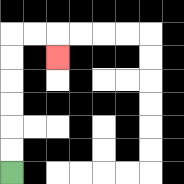{'start': '[0, 7]', 'end': '[2, 2]', 'path_directions': 'U,U,U,U,U,U,R,R,D', 'path_coordinates': '[[0, 7], [0, 6], [0, 5], [0, 4], [0, 3], [0, 2], [0, 1], [1, 1], [2, 1], [2, 2]]'}